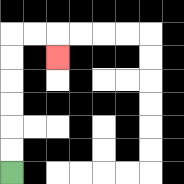{'start': '[0, 7]', 'end': '[2, 2]', 'path_directions': 'U,U,U,U,U,U,R,R,D', 'path_coordinates': '[[0, 7], [0, 6], [0, 5], [0, 4], [0, 3], [0, 2], [0, 1], [1, 1], [2, 1], [2, 2]]'}